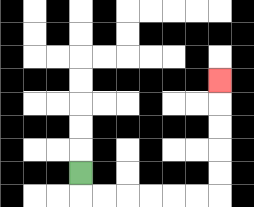{'start': '[3, 7]', 'end': '[9, 3]', 'path_directions': 'D,R,R,R,R,R,R,U,U,U,U,U', 'path_coordinates': '[[3, 7], [3, 8], [4, 8], [5, 8], [6, 8], [7, 8], [8, 8], [9, 8], [9, 7], [9, 6], [9, 5], [9, 4], [9, 3]]'}